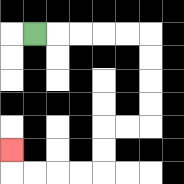{'start': '[1, 1]', 'end': '[0, 6]', 'path_directions': 'R,R,R,R,R,D,D,D,D,L,L,D,D,L,L,L,L,U', 'path_coordinates': '[[1, 1], [2, 1], [3, 1], [4, 1], [5, 1], [6, 1], [6, 2], [6, 3], [6, 4], [6, 5], [5, 5], [4, 5], [4, 6], [4, 7], [3, 7], [2, 7], [1, 7], [0, 7], [0, 6]]'}